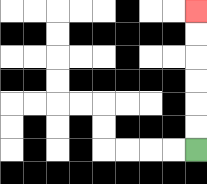{'start': '[8, 6]', 'end': '[8, 0]', 'path_directions': 'U,U,U,U,U,U', 'path_coordinates': '[[8, 6], [8, 5], [8, 4], [8, 3], [8, 2], [8, 1], [8, 0]]'}